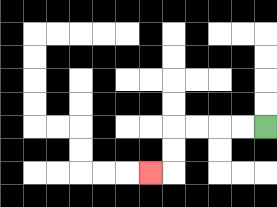{'start': '[11, 5]', 'end': '[6, 7]', 'path_directions': 'L,L,L,L,D,D,L', 'path_coordinates': '[[11, 5], [10, 5], [9, 5], [8, 5], [7, 5], [7, 6], [7, 7], [6, 7]]'}